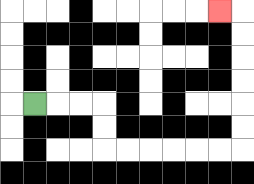{'start': '[1, 4]', 'end': '[9, 0]', 'path_directions': 'R,R,R,D,D,R,R,R,R,R,R,U,U,U,U,U,U,L', 'path_coordinates': '[[1, 4], [2, 4], [3, 4], [4, 4], [4, 5], [4, 6], [5, 6], [6, 6], [7, 6], [8, 6], [9, 6], [10, 6], [10, 5], [10, 4], [10, 3], [10, 2], [10, 1], [10, 0], [9, 0]]'}